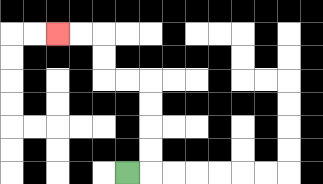{'start': '[5, 7]', 'end': '[2, 1]', 'path_directions': 'R,U,U,U,U,L,L,U,U,L,L', 'path_coordinates': '[[5, 7], [6, 7], [6, 6], [6, 5], [6, 4], [6, 3], [5, 3], [4, 3], [4, 2], [4, 1], [3, 1], [2, 1]]'}